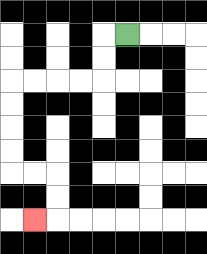{'start': '[5, 1]', 'end': '[1, 9]', 'path_directions': 'L,D,D,L,L,L,L,D,D,D,D,R,R,D,D,L', 'path_coordinates': '[[5, 1], [4, 1], [4, 2], [4, 3], [3, 3], [2, 3], [1, 3], [0, 3], [0, 4], [0, 5], [0, 6], [0, 7], [1, 7], [2, 7], [2, 8], [2, 9], [1, 9]]'}